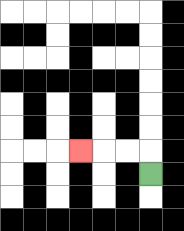{'start': '[6, 7]', 'end': '[3, 6]', 'path_directions': 'U,L,L,L', 'path_coordinates': '[[6, 7], [6, 6], [5, 6], [4, 6], [3, 6]]'}